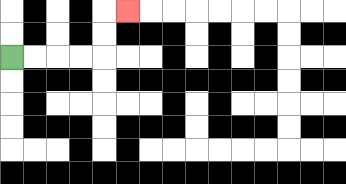{'start': '[0, 2]', 'end': '[5, 0]', 'path_directions': 'R,R,R,R,U,U,R', 'path_coordinates': '[[0, 2], [1, 2], [2, 2], [3, 2], [4, 2], [4, 1], [4, 0], [5, 0]]'}